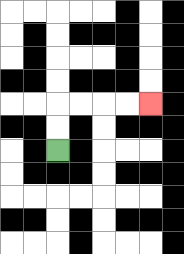{'start': '[2, 6]', 'end': '[6, 4]', 'path_directions': 'U,U,R,R,R,R', 'path_coordinates': '[[2, 6], [2, 5], [2, 4], [3, 4], [4, 4], [5, 4], [6, 4]]'}